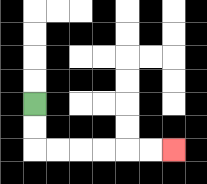{'start': '[1, 4]', 'end': '[7, 6]', 'path_directions': 'D,D,R,R,R,R,R,R', 'path_coordinates': '[[1, 4], [1, 5], [1, 6], [2, 6], [3, 6], [4, 6], [5, 6], [6, 6], [7, 6]]'}